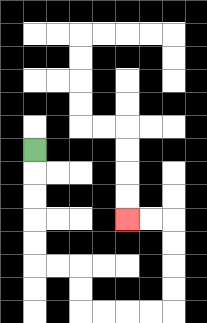{'start': '[1, 6]', 'end': '[5, 9]', 'path_directions': 'D,D,D,D,D,R,R,D,D,R,R,R,R,U,U,U,U,L,L', 'path_coordinates': '[[1, 6], [1, 7], [1, 8], [1, 9], [1, 10], [1, 11], [2, 11], [3, 11], [3, 12], [3, 13], [4, 13], [5, 13], [6, 13], [7, 13], [7, 12], [7, 11], [7, 10], [7, 9], [6, 9], [5, 9]]'}